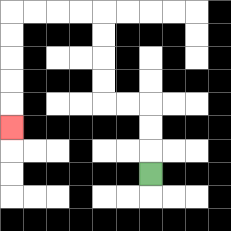{'start': '[6, 7]', 'end': '[0, 5]', 'path_directions': 'U,U,U,L,L,U,U,U,U,L,L,L,L,D,D,D,D,D', 'path_coordinates': '[[6, 7], [6, 6], [6, 5], [6, 4], [5, 4], [4, 4], [4, 3], [4, 2], [4, 1], [4, 0], [3, 0], [2, 0], [1, 0], [0, 0], [0, 1], [0, 2], [0, 3], [0, 4], [0, 5]]'}